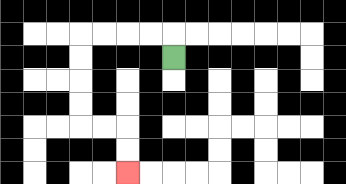{'start': '[7, 2]', 'end': '[5, 7]', 'path_directions': 'U,L,L,L,L,D,D,D,D,R,R,D,D', 'path_coordinates': '[[7, 2], [7, 1], [6, 1], [5, 1], [4, 1], [3, 1], [3, 2], [3, 3], [3, 4], [3, 5], [4, 5], [5, 5], [5, 6], [5, 7]]'}